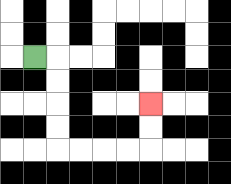{'start': '[1, 2]', 'end': '[6, 4]', 'path_directions': 'R,D,D,D,D,R,R,R,R,U,U', 'path_coordinates': '[[1, 2], [2, 2], [2, 3], [2, 4], [2, 5], [2, 6], [3, 6], [4, 6], [5, 6], [6, 6], [6, 5], [6, 4]]'}